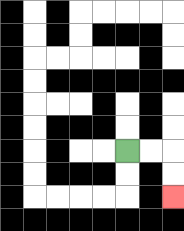{'start': '[5, 6]', 'end': '[7, 8]', 'path_directions': 'R,R,D,D', 'path_coordinates': '[[5, 6], [6, 6], [7, 6], [7, 7], [7, 8]]'}